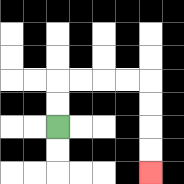{'start': '[2, 5]', 'end': '[6, 7]', 'path_directions': 'U,U,R,R,R,R,D,D,D,D', 'path_coordinates': '[[2, 5], [2, 4], [2, 3], [3, 3], [4, 3], [5, 3], [6, 3], [6, 4], [6, 5], [6, 6], [6, 7]]'}